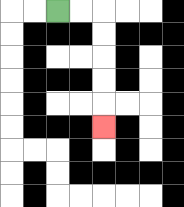{'start': '[2, 0]', 'end': '[4, 5]', 'path_directions': 'R,R,D,D,D,D,D', 'path_coordinates': '[[2, 0], [3, 0], [4, 0], [4, 1], [4, 2], [4, 3], [4, 4], [4, 5]]'}